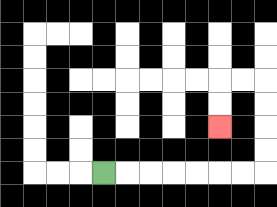{'start': '[4, 7]', 'end': '[9, 5]', 'path_directions': 'R,R,R,R,R,R,R,U,U,U,U,L,L,D,D', 'path_coordinates': '[[4, 7], [5, 7], [6, 7], [7, 7], [8, 7], [9, 7], [10, 7], [11, 7], [11, 6], [11, 5], [11, 4], [11, 3], [10, 3], [9, 3], [9, 4], [9, 5]]'}